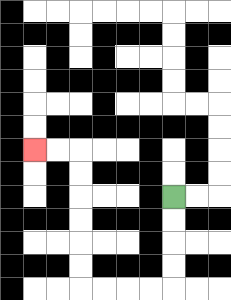{'start': '[7, 8]', 'end': '[1, 6]', 'path_directions': 'D,D,D,D,L,L,L,L,U,U,U,U,U,U,L,L', 'path_coordinates': '[[7, 8], [7, 9], [7, 10], [7, 11], [7, 12], [6, 12], [5, 12], [4, 12], [3, 12], [3, 11], [3, 10], [3, 9], [3, 8], [3, 7], [3, 6], [2, 6], [1, 6]]'}